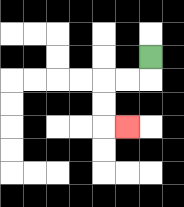{'start': '[6, 2]', 'end': '[5, 5]', 'path_directions': 'D,L,L,D,D,R', 'path_coordinates': '[[6, 2], [6, 3], [5, 3], [4, 3], [4, 4], [4, 5], [5, 5]]'}